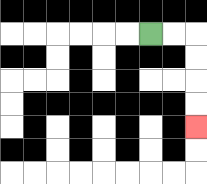{'start': '[6, 1]', 'end': '[8, 5]', 'path_directions': 'R,R,D,D,D,D', 'path_coordinates': '[[6, 1], [7, 1], [8, 1], [8, 2], [8, 3], [8, 4], [8, 5]]'}